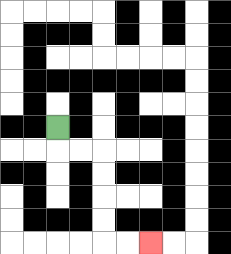{'start': '[2, 5]', 'end': '[6, 10]', 'path_directions': 'D,R,R,D,D,D,D,R,R', 'path_coordinates': '[[2, 5], [2, 6], [3, 6], [4, 6], [4, 7], [4, 8], [4, 9], [4, 10], [5, 10], [6, 10]]'}